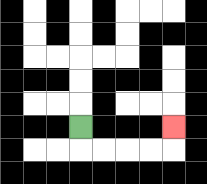{'start': '[3, 5]', 'end': '[7, 5]', 'path_directions': 'D,R,R,R,R,U', 'path_coordinates': '[[3, 5], [3, 6], [4, 6], [5, 6], [6, 6], [7, 6], [7, 5]]'}